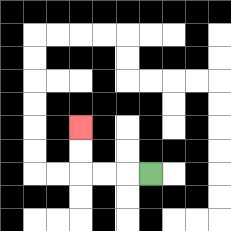{'start': '[6, 7]', 'end': '[3, 5]', 'path_directions': 'L,L,L,U,U', 'path_coordinates': '[[6, 7], [5, 7], [4, 7], [3, 7], [3, 6], [3, 5]]'}